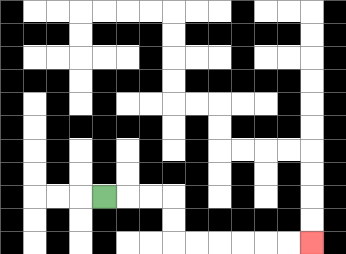{'start': '[4, 8]', 'end': '[13, 10]', 'path_directions': 'R,R,R,D,D,R,R,R,R,R,R', 'path_coordinates': '[[4, 8], [5, 8], [6, 8], [7, 8], [7, 9], [7, 10], [8, 10], [9, 10], [10, 10], [11, 10], [12, 10], [13, 10]]'}